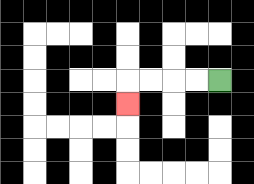{'start': '[9, 3]', 'end': '[5, 4]', 'path_directions': 'L,L,L,L,D', 'path_coordinates': '[[9, 3], [8, 3], [7, 3], [6, 3], [5, 3], [5, 4]]'}